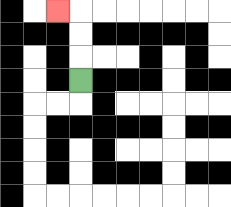{'start': '[3, 3]', 'end': '[2, 0]', 'path_directions': 'U,U,U,L', 'path_coordinates': '[[3, 3], [3, 2], [3, 1], [3, 0], [2, 0]]'}